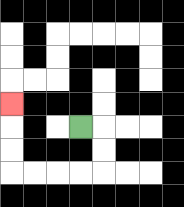{'start': '[3, 5]', 'end': '[0, 4]', 'path_directions': 'R,D,D,L,L,L,L,U,U,U', 'path_coordinates': '[[3, 5], [4, 5], [4, 6], [4, 7], [3, 7], [2, 7], [1, 7], [0, 7], [0, 6], [0, 5], [0, 4]]'}